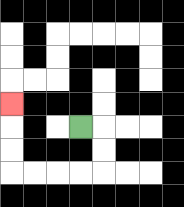{'start': '[3, 5]', 'end': '[0, 4]', 'path_directions': 'R,D,D,L,L,L,L,U,U,U', 'path_coordinates': '[[3, 5], [4, 5], [4, 6], [4, 7], [3, 7], [2, 7], [1, 7], [0, 7], [0, 6], [0, 5], [0, 4]]'}